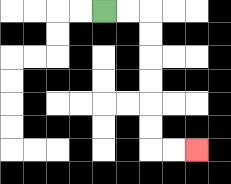{'start': '[4, 0]', 'end': '[8, 6]', 'path_directions': 'R,R,D,D,D,D,D,D,R,R', 'path_coordinates': '[[4, 0], [5, 0], [6, 0], [6, 1], [6, 2], [6, 3], [6, 4], [6, 5], [6, 6], [7, 6], [8, 6]]'}